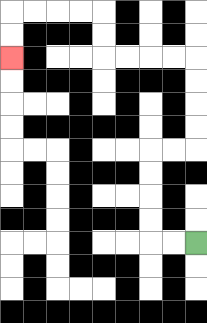{'start': '[8, 10]', 'end': '[0, 2]', 'path_directions': 'L,L,U,U,U,U,R,R,U,U,U,U,L,L,L,L,U,U,L,L,L,L,D,D', 'path_coordinates': '[[8, 10], [7, 10], [6, 10], [6, 9], [6, 8], [6, 7], [6, 6], [7, 6], [8, 6], [8, 5], [8, 4], [8, 3], [8, 2], [7, 2], [6, 2], [5, 2], [4, 2], [4, 1], [4, 0], [3, 0], [2, 0], [1, 0], [0, 0], [0, 1], [0, 2]]'}